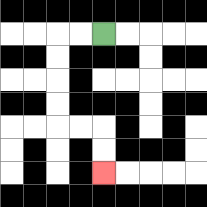{'start': '[4, 1]', 'end': '[4, 7]', 'path_directions': 'L,L,D,D,D,D,R,R,D,D', 'path_coordinates': '[[4, 1], [3, 1], [2, 1], [2, 2], [2, 3], [2, 4], [2, 5], [3, 5], [4, 5], [4, 6], [4, 7]]'}